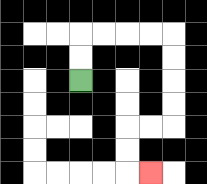{'start': '[3, 3]', 'end': '[6, 7]', 'path_directions': 'U,U,R,R,R,R,D,D,D,D,L,L,D,D,R', 'path_coordinates': '[[3, 3], [3, 2], [3, 1], [4, 1], [5, 1], [6, 1], [7, 1], [7, 2], [7, 3], [7, 4], [7, 5], [6, 5], [5, 5], [5, 6], [5, 7], [6, 7]]'}